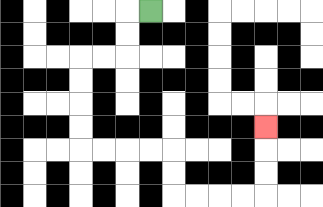{'start': '[6, 0]', 'end': '[11, 5]', 'path_directions': 'L,D,D,L,L,D,D,D,D,R,R,R,R,D,D,R,R,R,R,U,U,U', 'path_coordinates': '[[6, 0], [5, 0], [5, 1], [5, 2], [4, 2], [3, 2], [3, 3], [3, 4], [3, 5], [3, 6], [4, 6], [5, 6], [6, 6], [7, 6], [7, 7], [7, 8], [8, 8], [9, 8], [10, 8], [11, 8], [11, 7], [11, 6], [11, 5]]'}